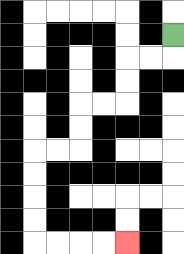{'start': '[7, 1]', 'end': '[5, 10]', 'path_directions': 'D,L,L,D,D,L,L,D,D,L,L,D,D,D,D,R,R,R,R', 'path_coordinates': '[[7, 1], [7, 2], [6, 2], [5, 2], [5, 3], [5, 4], [4, 4], [3, 4], [3, 5], [3, 6], [2, 6], [1, 6], [1, 7], [1, 8], [1, 9], [1, 10], [2, 10], [3, 10], [4, 10], [5, 10]]'}